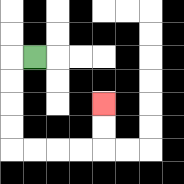{'start': '[1, 2]', 'end': '[4, 4]', 'path_directions': 'L,D,D,D,D,R,R,R,R,U,U', 'path_coordinates': '[[1, 2], [0, 2], [0, 3], [0, 4], [0, 5], [0, 6], [1, 6], [2, 6], [3, 6], [4, 6], [4, 5], [4, 4]]'}